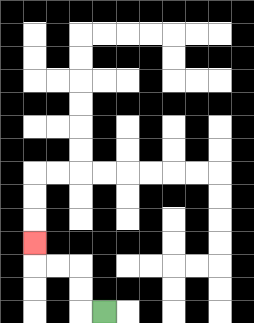{'start': '[4, 13]', 'end': '[1, 10]', 'path_directions': 'L,U,U,L,L,U', 'path_coordinates': '[[4, 13], [3, 13], [3, 12], [3, 11], [2, 11], [1, 11], [1, 10]]'}